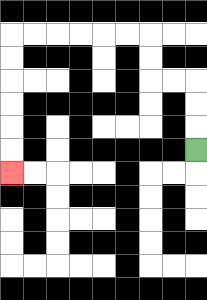{'start': '[8, 6]', 'end': '[0, 7]', 'path_directions': 'U,U,U,L,L,U,U,L,L,L,L,L,L,D,D,D,D,D,D', 'path_coordinates': '[[8, 6], [8, 5], [8, 4], [8, 3], [7, 3], [6, 3], [6, 2], [6, 1], [5, 1], [4, 1], [3, 1], [2, 1], [1, 1], [0, 1], [0, 2], [0, 3], [0, 4], [0, 5], [0, 6], [0, 7]]'}